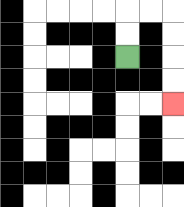{'start': '[5, 2]', 'end': '[7, 4]', 'path_directions': 'U,U,R,R,D,D,D,D', 'path_coordinates': '[[5, 2], [5, 1], [5, 0], [6, 0], [7, 0], [7, 1], [7, 2], [7, 3], [7, 4]]'}